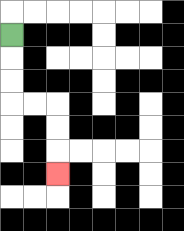{'start': '[0, 1]', 'end': '[2, 7]', 'path_directions': 'D,D,D,R,R,D,D,D', 'path_coordinates': '[[0, 1], [0, 2], [0, 3], [0, 4], [1, 4], [2, 4], [2, 5], [2, 6], [2, 7]]'}